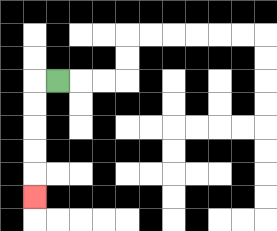{'start': '[2, 3]', 'end': '[1, 8]', 'path_directions': 'L,D,D,D,D,D', 'path_coordinates': '[[2, 3], [1, 3], [1, 4], [1, 5], [1, 6], [1, 7], [1, 8]]'}